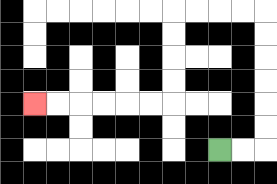{'start': '[9, 6]', 'end': '[1, 4]', 'path_directions': 'R,R,U,U,U,U,U,U,L,L,L,L,D,D,D,D,L,L,L,L,L,L', 'path_coordinates': '[[9, 6], [10, 6], [11, 6], [11, 5], [11, 4], [11, 3], [11, 2], [11, 1], [11, 0], [10, 0], [9, 0], [8, 0], [7, 0], [7, 1], [7, 2], [7, 3], [7, 4], [6, 4], [5, 4], [4, 4], [3, 4], [2, 4], [1, 4]]'}